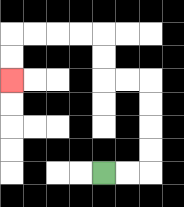{'start': '[4, 7]', 'end': '[0, 3]', 'path_directions': 'R,R,U,U,U,U,L,L,U,U,L,L,L,L,D,D', 'path_coordinates': '[[4, 7], [5, 7], [6, 7], [6, 6], [6, 5], [6, 4], [6, 3], [5, 3], [4, 3], [4, 2], [4, 1], [3, 1], [2, 1], [1, 1], [0, 1], [0, 2], [0, 3]]'}